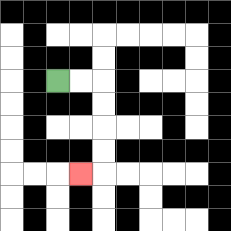{'start': '[2, 3]', 'end': '[3, 7]', 'path_directions': 'R,R,D,D,D,D,L', 'path_coordinates': '[[2, 3], [3, 3], [4, 3], [4, 4], [4, 5], [4, 6], [4, 7], [3, 7]]'}